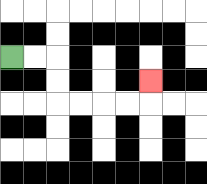{'start': '[0, 2]', 'end': '[6, 3]', 'path_directions': 'R,R,D,D,R,R,R,R,U', 'path_coordinates': '[[0, 2], [1, 2], [2, 2], [2, 3], [2, 4], [3, 4], [4, 4], [5, 4], [6, 4], [6, 3]]'}